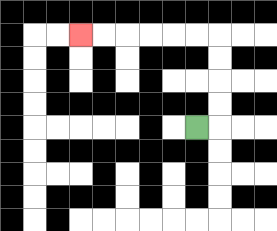{'start': '[8, 5]', 'end': '[3, 1]', 'path_directions': 'R,U,U,U,U,L,L,L,L,L,L', 'path_coordinates': '[[8, 5], [9, 5], [9, 4], [9, 3], [9, 2], [9, 1], [8, 1], [7, 1], [6, 1], [5, 1], [4, 1], [3, 1]]'}